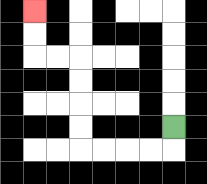{'start': '[7, 5]', 'end': '[1, 0]', 'path_directions': 'D,L,L,L,L,U,U,U,U,L,L,U,U', 'path_coordinates': '[[7, 5], [7, 6], [6, 6], [5, 6], [4, 6], [3, 6], [3, 5], [3, 4], [3, 3], [3, 2], [2, 2], [1, 2], [1, 1], [1, 0]]'}